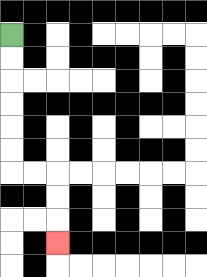{'start': '[0, 1]', 'end': '[2, 10]', 'path_directions': 'D,D,D,D,D,D,R,R,D,D,D', 'path_coordinates': '[[0, 1], [0, 2], [0, 3], [0, 4], [0, 5], [0, 6], [0, 7], [1, 7], [2, 7], [2, 8], [2, 9], [2, 10]]'}